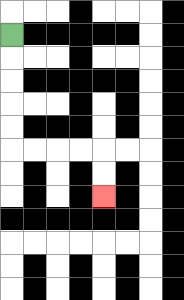{'start': '[0, 1]', 'end': '[4, 8]', 'path_directions': 'D,D,D,D,D,R,R,R,R,D,D', 'path_coordinates': '[[0, 1], [0, 2], [0, 3], [0, 4], [0, 5], [0, 6], [1, 6], [2, 6], [3, 6], [4, 6], [4, 7], [4, 8]]'}